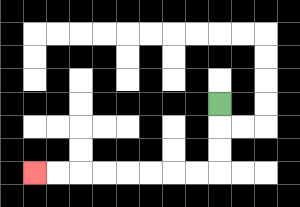{'start': '[9, 4]', 'end': '[1, 7]', 'path_directions': 'D,D,D,L,L,L,L,L,L,L,L', 'path_coordinates': '[[9, 4], [9, 5], [9, 6], [9, 7], [8, 7], [7, 7], [6, 7], [5, 7], [4, 7], [3, 7], [2, 7], [1, 7]]'}